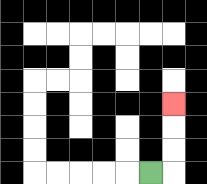{'start': '[6, 7]', 'end': '[7, 4]', 'path_directions': 'R,U,U,U', 'path_coordinates': '[[6, 7], [7, 7], [7, 6], [7, 5], [7, 4]]'}